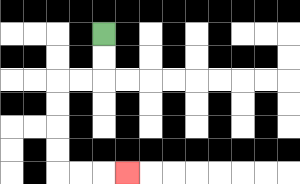{'start': '[4, 1]', 'end': '[5, 7]', 'path_directions': 'D,D,L,L,D,D,D,D,R,R,R', 'path_coordinates': '[[4, 1], [4, 2], [4, 3], [3, 3], [2, 3], [2, 4], [2, 5], [2, 6], [2, 7], [3, 7], [4, 7], [5, 7]]'}